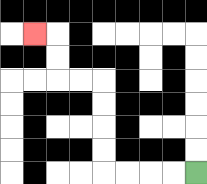{'start': '[8, 7]', 'end': '[1, 1]', 'path_directions': 'L,L,L,L,U,U,U,U,L,L,U,U,L', 'path_coordinates': '[[8, 7], [7, 7], [6, 7], [5, 7], [4, 7], [4, 6], [4, 5], [4, 4], [4, 3], [3, 3], [2, 3], [2, 2], [2, 1], [1, 1]]'}